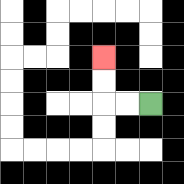{'start': '[6, 4]', 'end': '[4, 2]', 'path_directions': 'L,L,U,U', 'path_coordinates': '[[6, 4], [5, 4], [4, 4], [4, 3], [4, 2]]'}